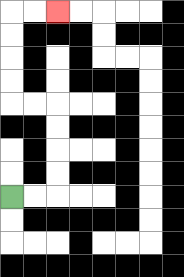{'start': '[0, 8]', 'end': '[2, 0]', 'path_directions': 'R,R,U,U,U,U,L,L,U,U,U,U,R,R', 'path_coordinates': '[[0, 8], [1, 8], [2, 8], [2, 7], [2, 6], [2, 5], [2, 4], [1, 4], [0, 4], [0, 3], [0, 2], [0, 1], [0, 0], [1, 0], [2, 0]]'}